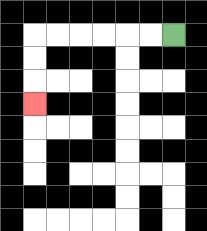{'start': '[7, 1]', 'end': '[1, 4]', 'path_directions': 'L,L,L,L,L,L,D,D,D', 'path_coordinates': '[[7, 1], [6, 1], [5, 1], [4, 1], [3, 1], [2, 1], [1, 1], [1, 2], [1, 3], [1, 4]]'}